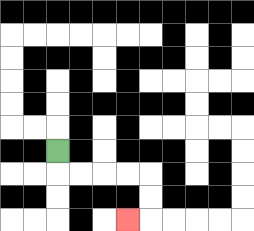{'start': '[2, 6]', 'end': '[5, 9]', 'path_directions': 'D,R,R,R,R,D,D,L', 'path_coordinates': '[[2, 6], [2, 7], [3, 7], [4, 7], [5, 7], [6, 7], [6, 8], [6, 9], [5, 9]]'}